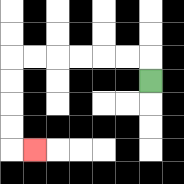{'start': '[6, 3]', 'end': '[1, 6]', 'path_directions': 'U,L,L,L,L,L,L,D,D,D,D,R', 'path_coordinates': '[[6, 3], [6, 2], [5, 2], [4, 2], [3, 2], [2, 2], [1, 2], [0, 2], [0, 3], [0, 4], [0, 5], [0, 6], [1, 6]]'}